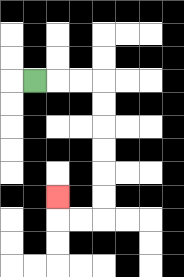{'start': '[1, 3]', 'end': '[2, 8]', 'path_directions': 'R,R,R,D,D,D,D,D,D,L,L,U', 'path_coordinates': '[[1, 3], [2, 3], [3, 3], [4, 3], [4, 4], [4, 5], [4, 6], [4, 7], [4, 8], [4, 9], [3, 9], [2, 9], [2, 8]]'}